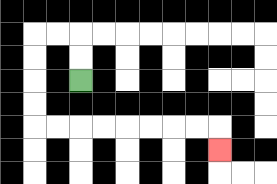{'start': '[3, 3]', 'end': '[9, 6]', 'path_directions': 'U,U,L,L,D,D,D,D,R,R,R,R,R,R,R,R,D', 'path_coordinates': '[[3, 3], [3, 2], [3, 1], [2, 1], [1, 1], [1, 2], [1, 3], [1, 4], [1, 5], [2, 5], [3, 5], [4, 5], [5, 5], [6, 5], [7, 5], [8, 5], [9, 5], [9, 6]]'}